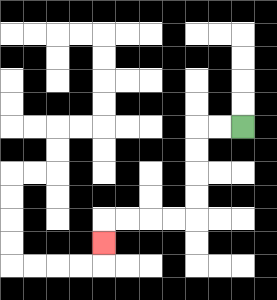{'start': '[10, 5]', 'end': '[4, 10]', 'path_directions': 'L,L,D,D,D,D,L,L,L,L,D', 'path_coordinates': '[[10, 5], [9, 5], [8, 5], [8, 6], [8, 7], [8, 8], [8, 9], [7, 9], [6, 9], [5, 9], [4, 9], [4, 10]]'}